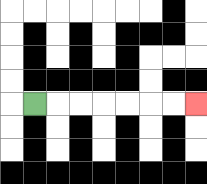{'start': '[1, 4]', 'end': '[8, 4]', 'path_directions': 'R,R,R,R,R,R,R', 'path_coordinates': '[[1, 4], [2, 4], [3, 4], [4, 4], [5, 4], [6, 4], [7, 4], [8, 4]]'}